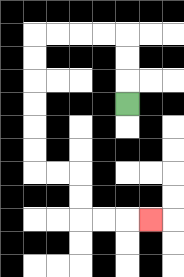{'start': '[5, 4]', 'end': '[6, 9]', 'path_directions': 'U,U,U,L,L,L,L,D,D,D,D,D,D,R,R,D,D,R,R,R', 'path_coordinates': '[[5, 4], [5, 3], [5, 2], [5, 1], [4, 1], [3, 1], [2, 1], [1, 1], [1, 2], [1, 3], [1, 4], [1, 5], [1, 6], [1, 7], [2, 7], [3, 7], [3, 8], [3, 9], [4, 9], [5, 9], [6, 9]]'}